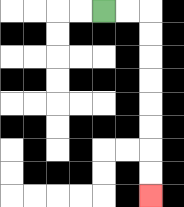{'start': '[4, 0]', 'end': '[6, 8]', 'path_directions': 'R,R,D,D,D,D,D,D,D,D', 'path_coordinates': '[[4, 0], [5, 0], [6, 0], [6, 1], [6, 2], [6, 3], [6, 4], [6, 5], [6, 6], [6, 7], [6, 8]]'}